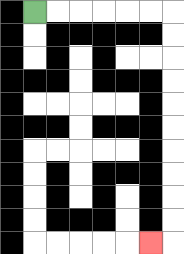{'start': '[1, 0]', 'end': '[6, 10]', 'path_directions': 'R,R,R,R,R,R,D,D,D,D,D,D,D,D,D,D,L', 'path_coordinates': '[[1, 0], [2, 0], [3, 0], [4, 0], [5, 0], [6, 0], [7, 0], [7, 1], [7, 2], [7, 3], [7, 4], [7, 5], [7, 6], [7, 7], [7, 8], [7, 9], [7, 10], [6, 10]]'}